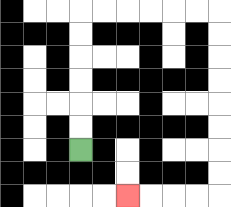{'start': '[3, 6]', 'end': '[5, 8]', 'path_directions': 'U,U,U,U,U,U,R,R,R,R,R,R,D,D,D,D,D,D,D,D,L,L,L,L', 'path_coordinates': '[[3, 6], [3, 5], [3, 4], [3, 3], [3, 2], [3, 1], [3, 0], [4, 0], [5, 0], [6, 0], [7, 0], [8, 0], [9, 0], [9, 1], [9, 2], [9, 3], [9, 4], [9, 5], [9, 6], [9, 7], [9, 8], [8, 8], [7, 8], [6, 8], [5, 8]]'}